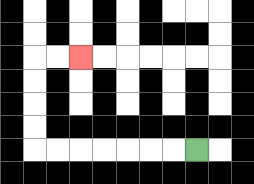{'start': '[8, 6]', 'end': '[3, 2]', 'path_directions': 'L,L,L,L,L,L,L,U,U,U,U,R,R', 'path_coordinates': '[[8, 6], [7, 6], [6, 6], [5, 6], [4, 6], [3, 6], [2, 6], [1, 6], [1, 5], [1, 4], [1, 3], [1, 2], [2, 2], [3, 2]]'}